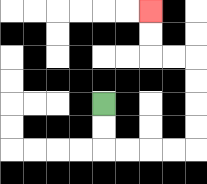{'start': '[4, 4]', 'end': '[6, 0]', 'path_directions': 'D,D,R,R,R,R,U,U,U,U,L,L,U,U', 'path_coordinates': '[[4, 4], [4, 5], [4, 6], [5, 6], [6, 6], [7, 6], [8, 6], [8, 5], [8, 4], [8, 3], [8, 2], [7, 2], [6, 2], [6, 1], [6, 0]]'}